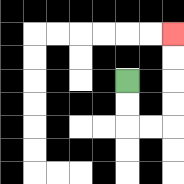{'start': '[5, 3]', 'end': '[7, 1]', 'path_directions': 'D,D,R,R,U,U,U,U', 'path_coordinates': '[[5, 3], [5, 4], [5, 5], [6, 5], [7, 5], [7, 4], [7, 3], [7, 2], [7, 1]]'}